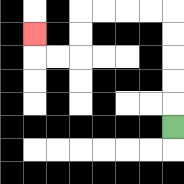{'start': '[7, 5]', 'end': '[1, 1]', 'path_directions': 'U,U,U,U,U,L,L,L,L,D,D,L,L,U', 'path_coordinates': '[[7, 5], [7, 4], [7, 3], [7, 2], [7, 1], [7, 0], [6, 0], [5, 0], [4, 0], [3, 0], [3, 1], [3, 2], [2, 2], [1, 2], [1, 1]]'}